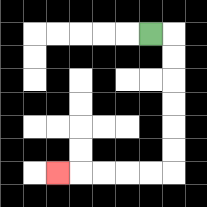{'start': '[6, 1]', 'end': '[2, 7]', 'path_directions': 'R,D,D,D,D,D,D,L,L,L,L,L', 'path_coordinates': '[[6, 1], [7, 1], [7, 2], [7, 3], [7, 4], [7, 5], [7, 6], [7, 7], [6, 7], [5, 7], [4, 7], [3, 7], [2, 7]]'}